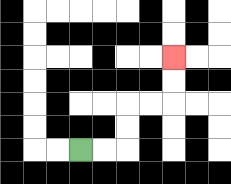{'start': '[3, 6]', 'end': '[7, 2]', 'path_directions': 'R,R,U,U,R,R,U,U', 'path_coordinates': '[[3, 6], [4, 6], [5, 6], [5, 5], [5, 4], [6, 4], [7, 4], [7, 3], [7, 2]]'}